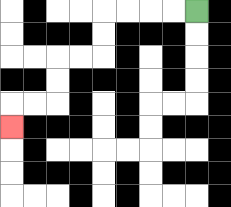{'start': '[8, 0]', 'end': '[0, 5]', 'path_directions': 'L,L,L,L,D,D,L,L,D,D,L,L,D', 'path_coordinates': '[[8, 0], [7, 0], [6, 0], [5, 0], [4, 0], [4, 1], [4, 2], [3, 2], [2, 2], [2, 3], [2, 4], [1, 4], [0, 4], [0, 5]]'}